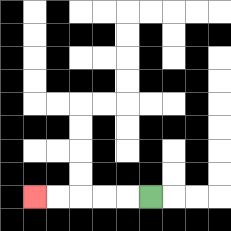{'start': '[6, 8]', 'end': '[1, 8]', 'path_directions': 'L,L,L,L,L', 'path_coordinates': '[[6, 8], [5, 8], [4, 8], [3, 8], [2, 8], [1, 8]]'}